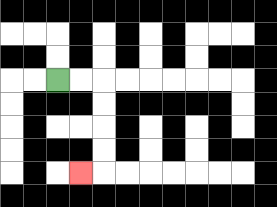{'start': '[2, 3]', 'end': '[3, 7]', 'path_directions': 'R,R,D,D,D,D,L', 'path_coordinates': '[[2, 3], [3, 3], [4, 3], [4, 4], [4, 5], [4, 6], [4, 7], [3, 7]]'}